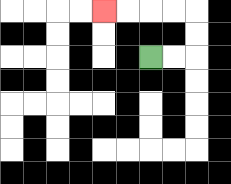{'start': '[6, 2]', 'end': '[4, 0]', 'path_directions': 'R,R,U,U,L,L,L,L', 'path_coordinates': '[[6, 2], [7, 2], [8, 2], [8, 1], [8, 0], [7, 0], [6, 0], [5, 0], [4, 0]]'}